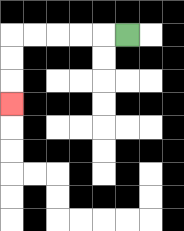{'start': '[5, 1]', 'end': '[0, 4]', 'path_directions': 'L,L,L,L,L,D,D,D', 'path_coordinates': '[[5, 1], [4, 1], [3, 1], [2, 1], [1, 1], [0, 1], [0, 2], [0, 3], [0, 4]]'}